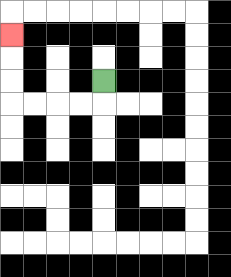{'start': '[4, 3]', 'end': '[0, 1]', 'path_directions': 'D,L,L,L,L,U,U,U', 'path_coordinates': '[[4, 3], [4, 4], [3, 4], [2, 4], [1, 4], [0, 4], [0, 3], [0, 2], [0, 1]]'}